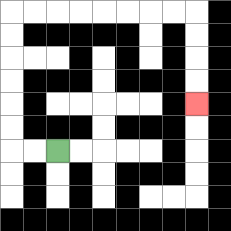{'start': '[2, 6]', 'end': '[8, 4]', 'path_directions': 'L,L,U,U,U,U,U,U,R,R,R,R,R,R,R,R,D,D,D,D', 'path_coordinates': '[[2, 6], [1, 6], [0, 6], [0, 5], [0, 4], [0, 3], [0, 2], [0, 1], [0, 0], [1, 0], [2, 0], [3, 0], [4, 0], [5, 0], [6, 0], [7, 0], [8, 0], [8, 1], [8, 2], [8, 3], [8, 4]]'}